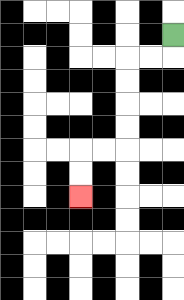{'start': '[7, 1]', 'end': '[3, 8]', 'path_directions': 'D,L,L,D,D,D,D,L,L,D,D', 'path_coordinates': '[[7, 1], [7, 2], [6, 2], [5, 2], [5, 3], [5, 4], [5, 5], [5, 6], [4, 6], [3, 6], [3, 7], [3, 8]]'}